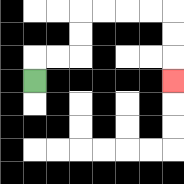{'start': '[1, 3]', 'end': '[7, 3]', 'path_directions': 'U,R,R,U,U,R,R,R,R,D,D,D', 'path_coordinates': '[[1, 3], [1, 2], [2, 2], [3, 2], [3, 1], [3, 0], [4, 0], [5, 0], [6, 0], [7, 0], [7, 1], [7, 2], [7, 3]]'}